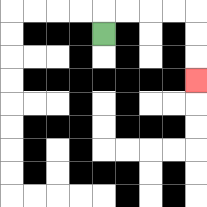{'start': '[4, 1]', 'end': '[8, 3]', 'path_directions': 'U,R,R,R,R,D,D,D', 'path_coordinates': '[[4, 1], [4, 0], [5, 0], [6, 0], [7, 0], [8, 0], [8, 1], [8, 2], [8, 3]]'}